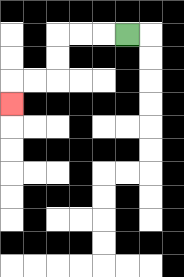{'start': '[5, 1]', 'end': '[0, 4]', 'path_directions': 'L,L,L,D,D,L,L,D', 'path_coordinates': '[[5, 1], [4, 1], [3, 1], [2, 1], [2, 2], [2, 3], [1, 3], [0, 3], [0, 4]]'}